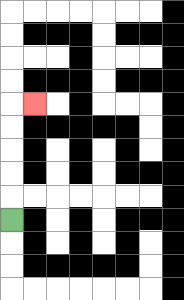{'start': '[0, 9]', 'end': '[1, 4]', 'path_directions': 'U,U,U,U,U,R', 'path_coordinates': '[[0, 9], [0, 8], [0, 7], [0, 6], [0, 5], [0, 4], [1, 4]]'}